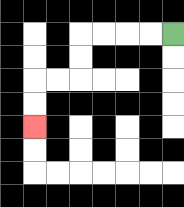{'start': '[7, 1]', 'end': '[1, 5]', 'path_directions': 'L,L,L,L,D,D,L,L,D,D', 'path_coordinates': '[[7, 1], [6, 1], [5, 1], [4, 1], [3, 1], [3, 2], [3, 3], [2, 3], [1, 3], [1, 4], [1, 5]]'}